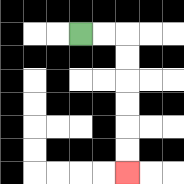{'start': '[3, 1]', 'end': '[5, 7]', 'path_directions': 'R,R,D,D,D,D,D,D', 'path_coordinates': '[[3, 1], [4, 1], [5, 1], [5, 2], [5, 3], [5, 4], [5, 5], [5, 6], [5, 7]]'}